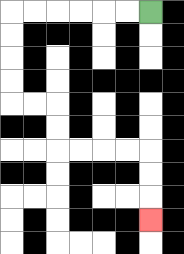{'start': '[6, 0]', 'end': '[6, 9]', 'path_directions': 'L,L,L,L,L,L,D,D,D,D,R,R,D,D,R,R,R,R,D,D,D', 'path_coordinates': '[[6, 0], [5, 0], [4, 0], [3, 0], [2, 0], [1, 0], [0, 0], [0, 1], [0, 2], [0, 3], [0, 4], [1, 4], [2, 4], [2, 5], [2, 6], [3, 6], [4, 6], [5, 6], [6, 6], [6, 7], [6, 8], [6, 9]]'}